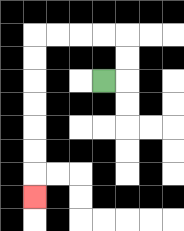{'start': '[4, 3]', 'end': '[1, 8]', 'path_directions': 'R,U,U,L,L,L,L,D,D,D,D,D,D,D', 'path_coordinates': '[[4, 3], [5, 3], [5, 2], [5, 1], [4, 1], [3, 1], [2, 1], [1, 1], [1, 2], [1, 3], [1, 4], [1, 5], [1, 6], [1, 7], [1, 8]]'}